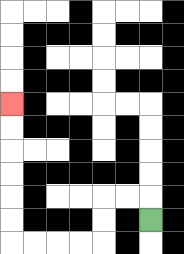{'start': '[6, 9]', 'end': '[0, 4]', 'path_directions': 'U,L,L,D,D,L,L,L,L,U,U,U,U,U,U', 'path_coordinates': '[[6, 9], [6, 8], [5, 8], [4, 8], [4, 9], [4, 10], [3, 10], [2, 10], [1, 10], [0, 10], [0, 9], [0, 8], [0, 7], [0, 6], [0, 5], [0, 4]]'}